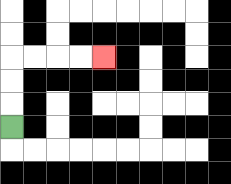{'start': '[0, 5]', 'end': '[4, 2]', 'path_directions': 'U,U,U,R,R,R,R', 'path_coordinates': '[[0, 5], [0, 4], [0, 3], [0, 2], [1, 2], [2, 2], [3, 2], [4, 2]]'}